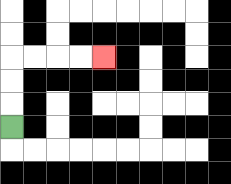{'start': '[0, 5]', 'end': '[4, 2]', 'path_directions': 'U,U,U,R,R,R,R', 'path_coordinates': '[[0, 5], [0, 4], [0, 3], [0, 2], [1, 2], [2, 2], [3, 2], [4, 2]]'}